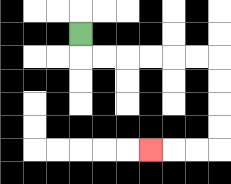{'start': '[3, 1]', 'end': '[6, 6]', 'path_directions': 'D,R,R,R,R,R,R,D,D,D,D,L,L,L', 'path_coordinates': '[[3, 1], [3, 2], [4, 2], [5, 2], [6, 2], [7, 2], [8, 2], [9, 2], [9, 3], [9, 4], [9, 5], [9, 6], [8, 6], [7, 6], [6, 6]]'}